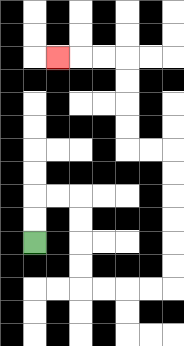{'start': '[1, 10]', 'end': '[2, 2]', 'path_directions': 'U,U,R,R,D,D,D,D,R,R,R,R,U,U,U,U,U,U,L,L,U,U,U,U,L,L,L', 'path_coordinates': '[[1, 10], [1, 9], [1, 8], [2, 8], [3, 8], [3, 9], [3, 10], [3, 11], [3, 12], [4, 12], [5, 12], [6, 12], [7, 12], [7, 11], [7, 10], [7, 9], [7, 8], [7, 7], [7, 6], [6, 6], [5, 6], [5, 5], [5, 4], [5, 3], [5, 2], [4, 2], [3, 2], [2, 2]]'}